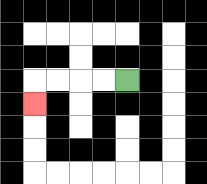{'start': '[5, 3]', 'end': '[1, 4]', 'path_directions': 'L,L,L,L,D', 'path_coordinates': '[[5, 3], [4, 3], [3, 3], [2, 3], [1, 3], [1, 4]]'}